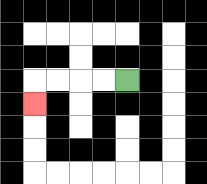{'start': '[5, 3]', 'end': '[1, 4]', 'path_directions': 'L,L,L,L,D', 'path_coordinates': '[[5, 3], [4, 3], [3, 3], [2, 3], [1, 3], [1, 4]]'}